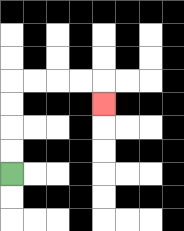{'start': '[0, 7]', 'end': '[4, 4]', 'path_directions': 'U,U,U,U,R,R,R,R,D', 'path_coordinates': '[[0, 7], [0, 6], [0, 5], [0, 4], [0, 3], [1, 3], [2, 3], [3, 3], [4, 3], [4, 4]]'}